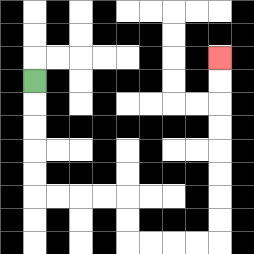{'start': '[1, 3]', 'end': '[9, 2]', 'path_directions': 'D,D,D,D,D,R,R,R,R,D,D,R,R,R,R,U,U,U,U,U,U,U,U', 'path_coordinates': '[[1, 3], [1, 4], [1, 5], [1, 6], [1, 7], [1, 8], [2, 8], [3, 8], [4, 8], [5, 8], [5, 9], [5, 10], [6, 10], [7, 10], [8, 10], [9, 10], [9, 9], [9, 8], [9, 7], [9, 6], [9, 5], [9, 4], [9, 3], [9, 2]]'}